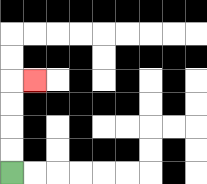{'start': '[0, 7]', 'end': '[1, 3]', 'path_directions': 'U,U,U,U,R', 'path_coordinates': '[[0, 7], [0, 6], [0, 5], [0, 4], [0, 3], [1, 3]]'}